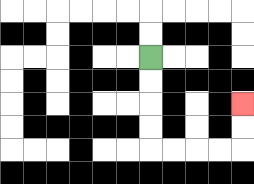{'start': '[6, 2]', 'end': '[10, 4]', 'path_directions': 'D,D,D,D,R,R,R,R,U,U', 'path_coordinates': '[[6, 2], [6, 3], [6, 4], [6, 5], [6, 6], [7, 6], [8, 6], [9, 6], [10, 6], [10, 5], [10, 4]]'}